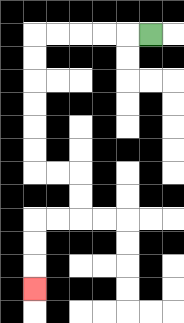{'start': '[6, 1]', 'end': '[1, 12]', 'path_directions': 'L,L,L,L,L,D,D,D,D,D,D,R,R,D,D,L,L,D,D,D', 'path_coordinates': '[[6, 1], [5, 1], [4, 1], [3, 1], [2, 1], [1, 1], [1, 2], [1, 3], [1, 4], [1, 5], [1, 6], [1, 7], [2, 7], [3, 7], [3, 8], [3, 9], [2, 9], [1, 9], [1, 10], [1, 11], [1, 12]]'}